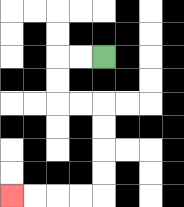{'start': '[4, 2]', 'end': '[0, 8]', 'path_directions': 'L,L,D,D,R,R,D,D,D,D,L,L,L,L', 'path_coordinates': '[[4, 2], [3, 2], [2, 2], [2, 3], [2, 4], [3, 4], [4, 4], [4, 5], [4, 6], [4, 7], [4, 8], [3, 8], [2, 8], [1, 8], [0, 8]]'}